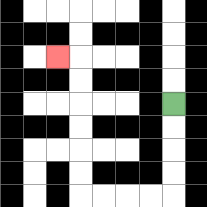{'start': '[7, 4]', 'end': '[2, 2]', 'path_directions': 'D,D,D,D,L,L,L,L,U,U,U,U,U,U,L', 'path_coordinates': '[[7, 4], [7, 5], [7, 6], [7, 7], [7, 8], [6, 8], [5, 8], [4, 8], [3, 8], [3, 7], [3, 6], [3, 5], [3, 4], [3, 3], [3, 2], [2, 2]]'}